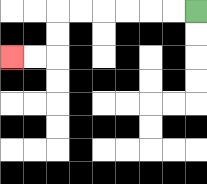{'start': '[8, 0]', 'end': '[0, 2]', 'path_directions': 'L,L,L,L,L,L,D,D,L,L', 'path_coordinates': '[[8, 0], [7, 0], [6, 0], [5, 0], [4, 0], [3, 0], [2, 0], [2, 1], [2, 2], [1, 2], [0, 2]]'}